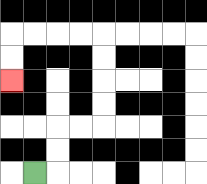{'start': '[1, 7]', 'end': '[0, 3]', 'path_directions': 'R,U,U,R,R,U,U,U,U,L,L,L,L,D,D', 'path_coordinates': '[[1, 7], [2, 7], [2, 6], [2, 5], [3, 5], [4, 5], [4, 4], [4, 3], [4, 2], [4, 1], [3, 1], [2, 1], [1, 1], [0, 1], [0, 2], [0, 3]]'}